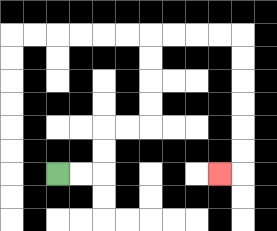{'start': '[2, 7]', 'end': '[9, 7]', 'path_directions': 'R,R,U,U,R,R,U,U,U,U,R,R,R,R,D,D,D,D,D,D,L', 'path_coordinates': '[[2, 7], [3, 7], [4, 7], [4, 6], [4, 5], [5, 5], [6, 5], [6, 4], [6, 3], [6, 2], [6, 1], [7, 1], [8, 1], [9, 1], [10, 1], [10, 2], [10, 3], [10, 4], [10, 5], [10, 6], [10, 7], [9, 7]]'}